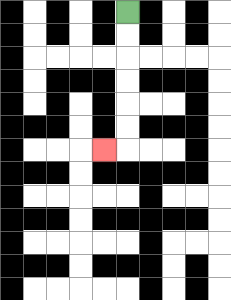{'start': '[5, 0]', 'end': '[4, 6]', 'path_directions': 'D,D,D,D,D,D,L', 'path_coordinates': '[[5, 0], [5, 1], [5, 2], [5, 3], [5, 4], [5, 5], [5, 6], [4, 6]]'}